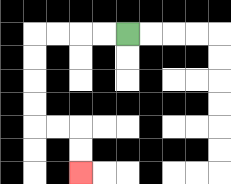{'start': '[5, 1]', 'end': '[3, 7]', 'path_directions': 'L,L,L,L,D,D,D,D,R,R,D,D', 'path_coordinates': '[[5, 1], [4, 1], [3, 1], [2, 1], [1, 1], [1, 2], [1, 3], [1, 4], [1, 5], [2, 5], [3, 5], [3, 6], [3, 7]]'}